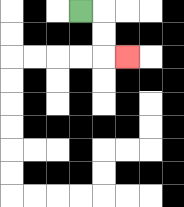{'start': '[3, 0]', 'end': '[5, 2]', 'path_directions': 'R,D,D,R', 'path_coordinates': '[[3, 0], [4, 0], [4, 1], [4, 2], [5, 2]]'}